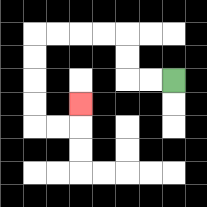{'start': '[7, 3]', 'end': '[3, 4]', 'path_directions': 'L,L,U,U,L,L,L,L,D,D,D,D,R,R,U', 'path_coordinates': '[[7, 3], [6, 3], [5, 3], [5, 2], [5, 1], [4, 1], [3, 1], [2, 1], [1, 1], [1, 2], [1, 3], [1, 4], [1, 5], [2, 5], [3, 5], [3, 4]]'}